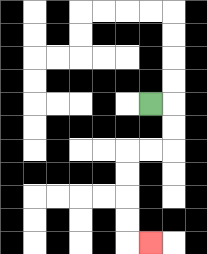{'start': '[6, 4]', 'end': '[6, 10]', 'path_directions': 'R,D,D,L,L,D,D,D,D,R', 'path_coordinates': '[[6, 4], [7, 4], [7, 5], [7, 6], [6, 6], [5, 6], [5, 7], [5, 8], [5, 9], [5, 10], [6, 10]]'}